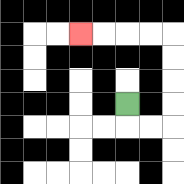{'start': '[5, 4]', 'end': '[3, 1]', 'path_directions': 'D,R,R,U,U,U,U,L,L,L,L', 'path_coordinates': '[[5, 4], [5, 5], [6, 5], [7, 5], [7, 4], [7, 3], [7, 2], [7, 1], [6, 1], [5, 1], [4, 1], [3, 1]]'}